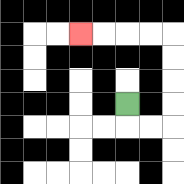{'start': '[5, 4]', 'end': '[3, 1]', 'path_directions': 'D,R,R,U,U,U,U,L,L,L,L', 'path_coordinates': '[[5, 4], [5, 5], [6, 5], [7, 5], [7, 4], [7, 3], [7, 2], [7, 1], [6, 1], [5, 1], [4, 1], [3, 1]]'}